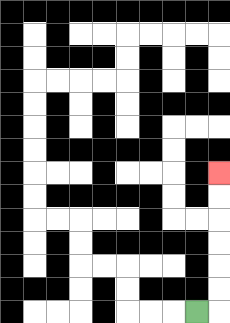{'start': '[8, 13]', 'end': '[9, 7]', 'path_directions': 'R,U,U,U,U,U,U', 'path_coordinates': '[[8, 13], [9, 13], [9, 12], [9, 11], [9, 10], [9, 9], [9, 8], [9, 7]]'}